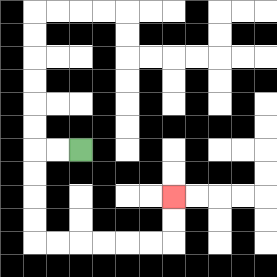{'start': '[3, 6]', 'end': '[7, 8]', 'path_directions': 'L,L,D,D,D,D,R,R,R,R,R,R,U,U', 'path_coordinates': '[[3, 6], [2, 6], [1, 6], [1, 7], [1, 8], [1, 9], [1, 10], [2, 10], [3, 10], [4, 10], [5, 10], [6, 10], [7, 10], [7, 9], [7, 8]]'}